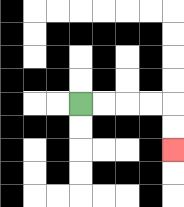{'start': '[3, 4]', 'end': '[7, 6]', 'path_directions': 'R,R,R,R,D,D', 'path_coordinates': '[[3, 4], [4, 4], [5, 4], [6, 4], [7, 4], [7, 5], [7, 6]]'}